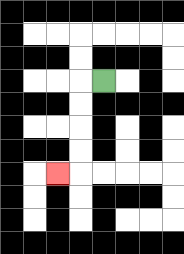{'start': '[4, 3]', 'end': '[2, 7]', 'path_directions': 'L,D,D,D,D,L', 'path_coordinates': '[[4, 3], [3, 3], [3, 4], [3, 5], [3, 6], [3, 7], [2, 7]]'}